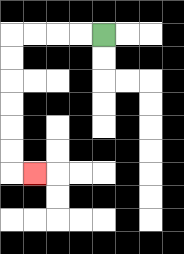{'start': '[4, 1]', 'end': '[1, 7]', 'path_directions': 'L,L,L,L,D,D,D,D,D,D,R', 'path_coordinates': '[[4, 1], [3, 1], [2, 1], [1, 1], [0, 1], [0, 2], [0, 3], [0, 4], [0, 5], [0, 6], [0, 7], [1, 7]]'}